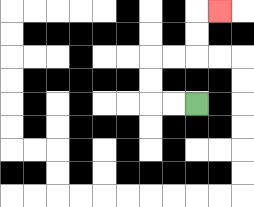{'start': '[8, 4]', 'end': '[9, 0]', 'path_directions': 'L,L,U,U,R,R,U,U,R', 'path_coordinates': '[[8, 4], [7, 4], [6, 4], [6, 3], [6, 2], [7, 2], [8, 2], [8, 1], [8, 0], [9, 0]]'}